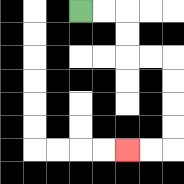{'start': '[3, 0]', 'end': '[5, 6]', 'path_directions': 'R,R,D,D,R,R,D,D,D,D,L,L', 'path_coordinates': '[[3, 0], [4, 0], [5, 0], [5, 1], [5, 2], [6, 2], [7, 2], [7, 3], [7, 4], [7, 5], [7, 6], [6, 6], [5, 6]]'}